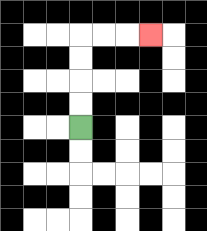{'start': '[3, 5]', 'end': '[6, 1]', 'path_directions': 'U,U,U,U,R,R,R', 'path_coordinates': '[[3, 5], [3, 4], [3, 3], [3, 2], [3, 1], [4, 1], [5, 1], [6, 1]]'}